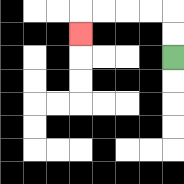{'start': '[7, 2]', 'end': '[3, 1]', 'path_directions': 'U,U,L,L,L,L,D', 'path_coordinates': '[[7, 2], [7, 1], [7, 0], [6, 0], [5, 0], [4, 0], [3, 0], [3, 1]]'}